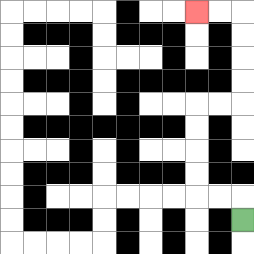{'start': '[10, 9]', 'end': '[8, 0]', 'path_directions': 'U,L,L,U,U,U,U,R,R,U,U,U,U,L,L', 'path_coordinates': '[[10, 9], [10, 8], [9, 8], [8, 8], [8, 7], [8, 6], [8, 5], [8, 4], [9, 4], [10, 4], [10, 3], [10, 2], [10, 1], [10, 0], [9, 0], [8, 0]]'}